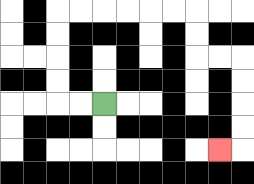{'start': '[4, 4]', 'end': '[9, 6]', 'path_directions': 'L,L,U,U,U,U,R,R,R,R,R,R,D,D,R,R,D,D,D,D,L', 'path_coordinates': '[[4, 4], [3, 4], [2, 4], [2, 3], [2, 2], [2, 1], [2, 0], [3, 0], [4, 0], [5, 0], [6, 0], [7, 0], [8, 0], [8, 1], [8, 2], [9, 2], [10, 2], [10, 3], [10, 4], [10, 5], [10, 6], [9, 6]]'}